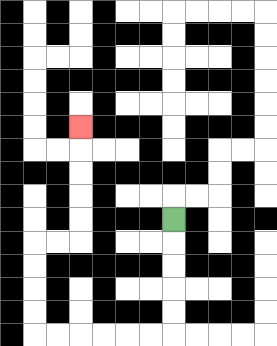{'start': '[7, 9]', 'end': '[3, 5]', 'path_directions': 'D,D,D,D,D,L,L,L,L,L,L,U,U,U,U,R,R,U,U,U,U,U', 'path_coordinates': '[[7, 9], [7, 10], [7, 11], [7, 12], [7, 13], [7, 14], [6, 14], [5, 14], [4, 14], [3, 14], [2, 14], [1, 14], [1, 13], [1, 12], [1, 11], [1, 10], [2, 10], [3, 10], [3, 9], [3, 8], [3, 7], [3, 6], [3, 5]]'}